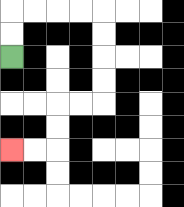{'start': '[0, 2]', 'end': '[0, 6]', 'path_directions': 'U,U,R,R,R,R,D,D,D,D,L,L,D,D,L,L', 'path_coordinates': '[[0, 2], [0, 1], [0, 0], [1, 0], [2, 0], [3, 0], [4, 0], [4, 1], [4, 2], [4, 3], [4, 4], [3, 4], [2, 4], [2, 5], [2, 6], [1, 6], [0, 6]]'}